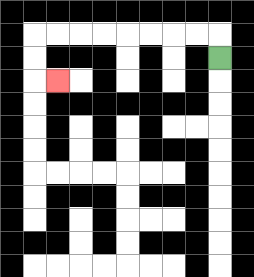{'start': '[9, 2]', 'end': '[2, 3]', 'path_directions': 'U,L,L,L,L,L,L,L,L,D,D,R', 'path_coordinates': '[[9, 2], [9, 1], [8, 1], [7, 1], [6, 1], [5, 1], [4, 1], [3, 1], [2, 1], [1, 1], [1, 2], [1, 3], [2, 3]]'}